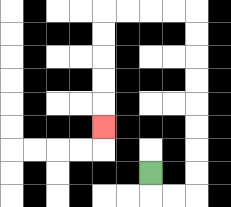{'start': '[6, 7]', 'end': '[4, 5]', 'path_directions': 'D,R,R,U,U,U,U,U,U,U,U,L,L,L,L,D,D,D,D,D', 'path_coordinates': '[[6, 7], [6, 8], [7, 8], [8, 8], [8, 7], [8, 6], [8, 5], [8, 4], [8, 3], [8, 2], [8, 1], [8, 0], [7, 0], [6, 0], [5, 0], [4, 0], [4, 1], [4, 2], [4, 3], [4, 4], [4, 5]]'}